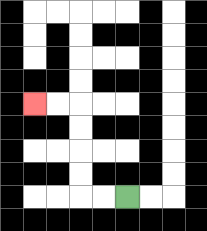{'start': '[5, 8]', 'end': '[1, 4]', 'path_directions': 'L,L,U,U,U,U,L,L', 'path_coordinates': '[[5, 8], [4, 8], [3, 8], [3, 7], [3, 6], [3, 5], [3, 4], [2, 4], [1, 4]]'}